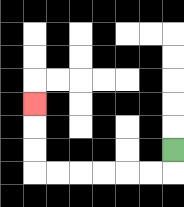{'start': '[7, 6]', 'end': '[1, 4]', 'path_directions': 'D,L,L,L,L,L,L,U,U,U', 'path_coordinates': '[[7, 6], [7, 7], [6, 7], [5, 7], [4, 7], [3, 7], [2, 7], [1, 7], [1, 6], [1, 5], [1, 4]]'}